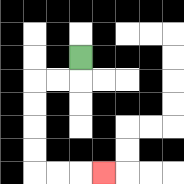{'start': '[3, 2]', 'end': '[4, 7]', 'path_directions': 'D,L,L,D,D,D,D,R,R,R', 'path_coordinates': '[[3, 2], [3, 3], [2, 3], [1, 3], [1, 4], [1, 5], [1, 6], [1, 7], [2, 7], [3, 7], [4, 7]]'}